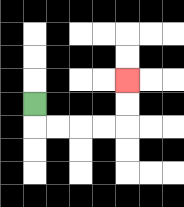{'start': '[1, 4]', 'end': '[5, 3]', 'path_directions': 'D,R,R,R,R,U,U', 'path_coordinates': '[[1, 4], [1, 5], [2, 5], [3, 5], [4, 5], [5, 5], [5, 4], [5, 3]]'}